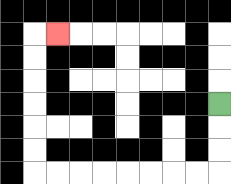{'start': '[9, 4]', 'end': '[2, 1]', 'path_directions': 'D,D,D,L,L,L,L,L,L,L,L,U,U,U,U,U,U,R', 'path_coordinates': '[[9, 4], [9, 5], [9, 6], [9, 7], [8, 7], [7, 7], [6, 7], [5, 7], [4, 7], [3, 7], [2, 7], [1, 7], [1, 6], [1, 5], [1, 4], [1, 3], [1, 2], [1, 1], [2, 1]]'}